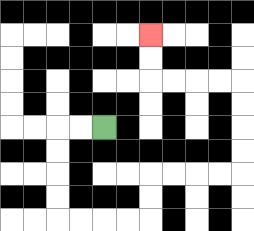{'start': '[4, 5]', 'end': '[6, 1]', 'path_directions': 'L,L,D,D,D,D,R,R,R,R,U,U,R,R,R,R,U,U,U,U,L,L,L,L,U,U', 'path_coordinates': '[[4, 5], [3, 5], [2, 5], [2, 6], [2, 7], [2, 8], [2, 9], [3, 9], [4, 9], [5, 9], [6, 9], [6, 8], [6, 7], [7, 7], [8, 7], [9, 7], [10, 7], [10, 6], [10, 5], [10, 4], [10, 3], [9, 3], [8, 3], [7, 3], [6, 3], [6, 2], [6, 1]]'}